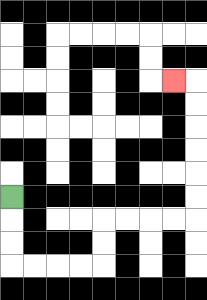{'start': '[0, 8]', 'end': '[7, 3]', 'path_directions': 'D,D,D,R,R,R,R,U,U,R,R,R,R,U,U,U,U,U,U,L', 'path_coordinates': '[[0, 8], [0, 9], [0, 10], [0, 11], [1, 11], [2, 11], [3, 11], [4, 11], [4, 10], [4, 9], [5, 9], [6, 9], [7, 9], [8, 9], [8, 8], [8, 7], [8, 6], [8, 5], [8, 4], [8, 3], [7, 3]]'}